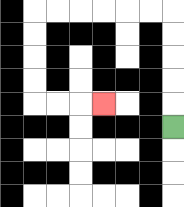{'start': '[7, 5]', 'end': '[4, 4]', 'path_directions': 'U,U,U,U,U,L,L,L,L,L,L,D,D,D,D,R,R,R', 'path_coordinates': '[[7, 5], [7, 4], [7, 3], [7, 2], [7, 1], [7, 0], [6, 0], [5, 0], [4, 0], [3, 0], [2, 0], [1, 0], [1, 1], [1, 2], [1, 3], [1, 4], [2, 4], [3, 4], [4, 4]]'}